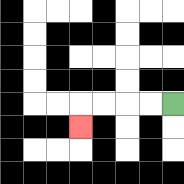{'start': '[7, 4]', 'end': '[3, 5]', 'path_directions': 'L,L,L,L,D', 'path_coordinates': '[[7, 4], [6, 4], [5, 4], [4, 4], [3, 4], [3, 5]]'}